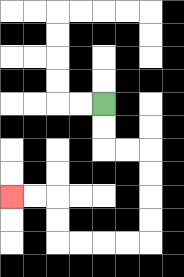{'start': '[4, 4]', 'end': '[0, 8]', 'path_directions': 'D,D,R,R,D,D,D,D,L,L,L,L,U,U,L,L', 'path_coordinates': '[[4, 4], [4, 5], [4, 6], [5, 6], [6, 6], [6, 7], [6, 8], [6, 9], [6, 10], [5, 10], [4, 10], [3, 10], [2, 10], [2, 9], [2, 8], [1, 8], [0, 8]]'}